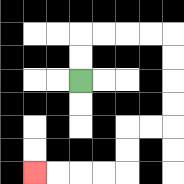{'start': '[3, 3]', 'end': '[1, 7]', 'path_directions': 'U,U,R,R,R,R,D,D,D,D,L,L,D,D,L,L,L,L', 'path_coordinates': '[[3, 3], [3, 2], [3, 1], [4, 1], [5, 1], [6, 1], [7, 1], [7, 2], [7, 3], [7, 4], [7, 5], [6, 5], [5, 5], [5, 6], [5, 7], [4, 7], [3, 7], [2, 7], [1, 7]]'}